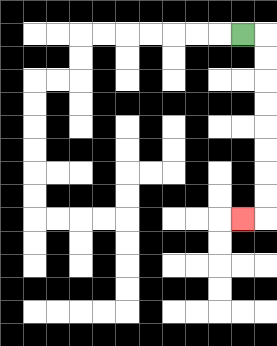{'start': '[10, 1]', 'end': '[10, 9]', 'path_directions': 'R,D,D,D,D,D,D,D,D,L', 'path_coordinates': '[[10, 1], [11, 1], [11, 2], [11, 3], [11, 4], [11, 5], [11, 6], [11, 7], [11, 8], [11, 9], [10, 9]]'}